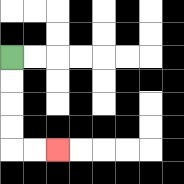{'start': '[0, 2]', 'end': '[2, 6]', 'path_directions': 'D,D,D,D,R,R', 'path_coordinates': '[[0, 2], [0, 3], [0, 4], [0, 5], [0, 6], [1, 6], [2, 6]]'}